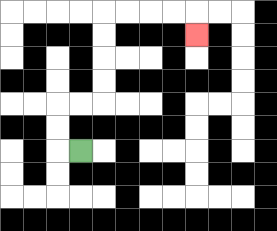{'start': '[3, 6]', 'end': '[8, 1]', 'path_directions': 'L,U,U,R,R,U,U,U,U,R,R,R,R,D', 'path_coordinates': '[[3, 6], [2, 6], [2, 5], [2, 4], [3, 4], [4, 4], [4, 3], [4, 2], [4, 1], [4, 0], [5, 0], [6, 0], [7, 0], [8, 0], [8, 1]]'}